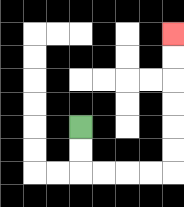{'start': '[3, 5]', 'end': '[7, 1]', 'path_directions': 'D,D,R,R,R,R,U,U,U,U,U,U', 'path_coordinates': '[[3, 5], [3, 6], [3, 7], [4, 7], [5, 7], [6, 7], [7, 7], [7, 6], [7, 5], [7, 4], [7, 3], [7, 2], [7, 1]]'}